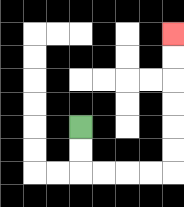{'start': '[3, 5]', 'end': '[7, 1]', 'path_directions': 'D,D,R,R,R,R,U,U,U,U,U,U', 'path_coordinates': '[[3, 5], [3, 6], [3, 7], [4, 7], [5, 7], [6, 7], [7, 7], [7, 6], [7, 5], [7, 4], [7, 3], [7, 2], [7, 1]]'}